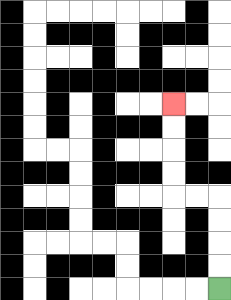{'start': '[9, 12]', 'end': '[7, 4]', 'path_directions': 'U,U,U,U,L,L,U,U,U,U', 'path_coordinates': '[[9, 12], [9, 11], [9, 10], [9, 9], [9, 8], [8, 8], [7, 8], [7, 7], [7, 6], [7, 5], [7, 4]]'}